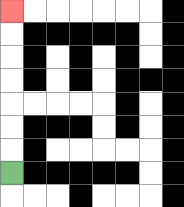{'start': '[0, 7]', 'end': '[0, 0]', 'path_directions': 'U,U,U,U,U,U,U', 'path_coordinates': '[[0, 7], [0, 6], [0, 5], [0, 4], [0, 3], [0, 2], [0, 1], [0, 0]]'}